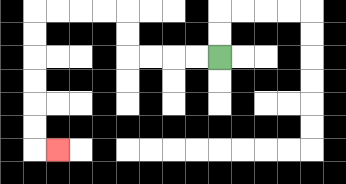{'start': '[9, 2]', 'end': '[2, 6]', 'path_directions': 'L,L,L,L,U,U,L,L,L,L,D,D,D,D,D,D,R', 'path_coordinates': '[[9, 2], [8, 2], [7, 2], [6, 2], [5, 2], [5, 1], [5, 0], [4, 0], [3, 0], [2, 0], [1, 0], [1, 1], [1, 2], [1, 3], [1, 4], [1, 5], [1, 6], [2, 6]]'}